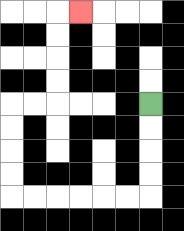{'start': '[6, 4]', 'end': '[3, 0]', 'path_directions': 'D,D,D,D,L,L,L,L,L,L,U,U,U,U,R,R,U,U,U,U,R', 'path_coordinates': '[[6, 4], [6, 5], [6, 6], [6, 7], [6, 8], [5, 8], [4, 8], [3, 8], [2, 8], [1, 8], [0, 8], [0, 7], [0, 6], [0, 5], [0, 4], [1, 4], [2, 4], [2, 3], [2, 2], [2, 1], [2, 0], [3, 0]]'}